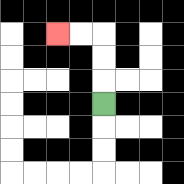{'start': '[4, 4]', 'end': '[2, 1]', 'path_directions': 'U,U,U,L,L', 'path_coordinates': '[[4, 4], [4, 3], [4, 2], [4, 1], [3, 1], [2, 1]]'}